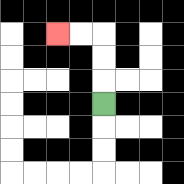{'start': '[4, 4]', 'end': '[2, 1]', 'path_directions': 'U,U,U,L,L', 'path_coordinates': '[[4, 4], [4, 3], [4, 2], [4, 1], [3, 1], [2, 1]]'}